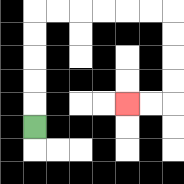{'start': '[1, 5]', 'end': '[5, 4]', 'path_directions': 'U,U,U,U,U,R,R,R,R,R,R,D,D,D,D,L,L', 'path_coordinates': '[[1, 5], [1, 4], [1, 3], [1, 2], [1, 1], [1, 0], [2, 0], [3, 0], [4, 0], [5, 0], [6, 0], [7, 0], [7, 1], [7, 2], [7, 3], [7, 4], [6, 4], [5, 4]]'}